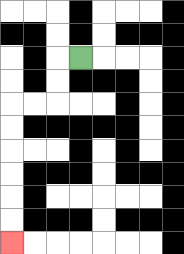{'start': '[3, 2]', 'end': '[0, 10]', 'path_directions': 'L,D,D,L,L,D,D,D,D,D,D', 'path_coordinates': '[[3, 2], [2, 2], [2, 3], [2, 4], [1, 4], [0, 4], [0, 5], [0, 6], [0, 7], [0, 8], [0, 9], [0, 10]]'}